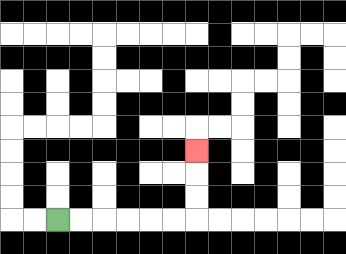{'start': '[2, 9]', 'end': '[8, 6]', 'path_directions': 'R,R,R,R,R,R,U,U,U', 'path_coordinates': '[[2, 9], [3, 9], [4, 9], [5, 9], [6, 9], [7, 9], [8, 9], [8, 8], [8, 7], [8, 6]]'}